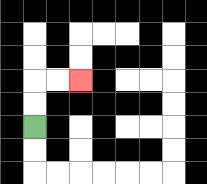{'start': '[1, 5]', 'end': '[3, 3]', 'path_directions': 'U,U,R,R', 'path_coordinates': '[[1, 5], [1, 4], [1, 3], [2, 3], [3, 3]]'}